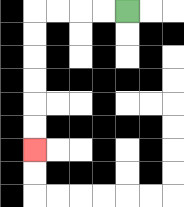{'start': '[5, 0]', 'end': '[1, 6]', 'path_directions': 'L,L,L,L,D,D,D,D,D,D', 'path_coordinates': '[[5, 0], [4, 0], [3, 0], [2, 0], [1, 0], [1, 1], [1, 2], [1, 3], [1, 4], [1, 5], [1, 6]]'}